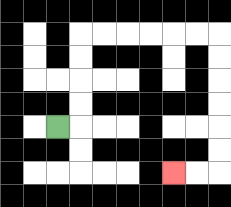{'start': '[2, 5]', 'end': '[7, 7]', 'path_directions': 'R,U,U,U,U,R,R,R,R,R,R,D,D,D,D,D,D,L,L', 'path_coordinates': '[[2, 5], [3, 5], [3, 4], [3, 3], [3, 2], [3, 1], [4, 1], [5, 1], [6, 1], [7, 1], [8, 1], [9, 1], [9, 2], [9, 3], [9, 4], [9, 5], [9, 6], [9, 7], [8, 7], [7, 7]]'}